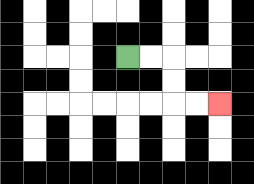{'start': '[5, 2]', 'end': '[9, 4]', 'path_directions': 'R,R,D,D,R,R', 'path_coordinates': '[[5, 2], [6, 2], [7, 2], [7, 3], [7, 4], [8, 4], [9, 4]]'}